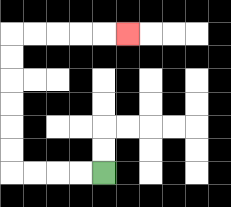{'start': '[4, 7]', 'end': '[5, 1]', 'path_directions': 'L,L,L,L,U,U,U,U,U,U,R,R,R,R,R', 'path_coordinates': '[[4, 7], [3, 7], [2, 7], [1, 7], [0, 7], [0, 6], [0, 5], [0, 4], [0, 3], [0, 2], [0, 1], [1, 1], [2, 1], [3, 1], [4, 1], [5, 1]]'}